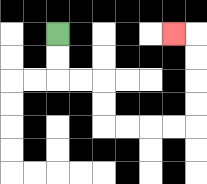{'start': '[2, 1]', 'end': '[7, 1]', 'path_directions': 'D,D,R,R,D,D,R,R,R,R,U,U,U,U,L', 'path_coordinates': '[[2, 1], [2, 2], [2, 3], [3, 3], [4, 3], [4, 4], [4, 5], [5, 5], [6, 5], [7, 5], [8, 5], [8, 4], [8, 3], [8, 2], [8, 1], [7, 1]]'}